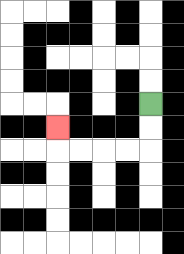{'start': '[6, 4]', 'end': '[2, 5]', 'path_directions': 'D,D,L,L,L,L,U', 'path_coordinates': '[[6, 4], [6, 5], [6, 6], [5, 6], [4, 6], [3, 6], [2, 6], [2, 5]]'}